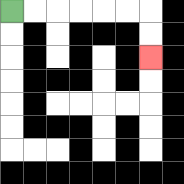{'start': '[0, 0]', 'end': '[6, 2]', 'path_directions': 'R,R,R,R,R,R,D,D', 'path_coordinates': '[[0, 0], [1, 0], [2, 0], [3, 0], [4, 0], [5, 0], [6, 0], [6, 1], [6, 2]]'}